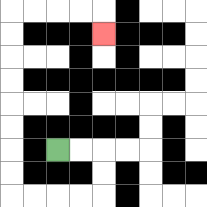{'start': '[2, 6]', 'end': '[4, 1]', 'path_directions': 'R,R,D,D,L,L,L,L,U,U,U,U,U,U,U,U,R,R,R,R,D', 'path_coordinates': '[[2, 6], [3, 6], [4, 6], [4, 7], [4, 8], [3, 8], [2, 8], [1, 8], [0, 8], [0, 7], [0, 6], [0, 5], [0, 4], [0, 3], [0, 2], [0, 1], [0, 0], [1, 0], [2, 0], [3, 0], [4, 0], [4, 1]]'}